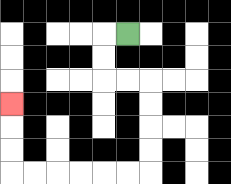{'start': '[5, 1]', 'end': '[0, 4]', 'path_directions': 'L,D,D,R,R,D,D,D,D,L,L,L,L,L,L,U,U,U', 'path_coordinates': '[[5, 1], [4, 1], [4, 2], [4, 3], [5, 3], [6, 3], [6, 4], [6, 5], [6, 6], [6, 7], [5, 7], [4, 7], [3, 7], [2, 7], [1, 7], [0, 7], [0, 6], [0, 5], [0, 4]]'}